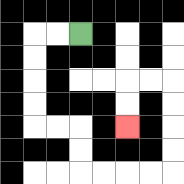{'start': '[3, 1]', 'end': '[5, 5]', 'path_directions': 'L,L,D,D,D,D,R,R,D,D,R,R,R,R,U,U,U,U,L,L,D,D', 'path_coordinates': '[[3, 1], [2, 1], [1, 1], [1, 2], [1, 3], [1, 4], [1, 5], [2, 5], [3, 5], [3, 6], [3, 7], [4, 7], [5, 7], [6, 7], [7, 7], [7, 6], [7, 5], [7, 4], [7, 3], [6, 3], [5, 3], [5, 4], [5, 5]]'}